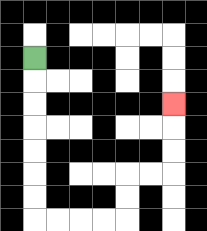{'start': '[1, 2]', 'end': '[7, 4]', 'path_directions': 'D,D,D,D,D,D,D,R,R,R,R,U,U,R,R,U,U,U', 'path_coordinates': '[[1, 2], [1, 3], [1, 4], [1, 5], [1, 6], [1, 7], [1, 8], [1, 9], [2, 9], [3, 9], [4, 9], [5, 9], [5, 8], [5, 7], [6, 7], [7, 7], [7, 6], [7, 5], [7, 4]]'}